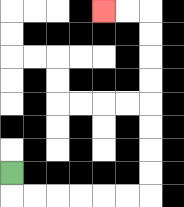{'start': '[0, 7]', 'end': '[4, 0]', 'path_directions': 'D,R,R,R,R,R,R,U,U,U,U,U,U,U,U,L,L', 'path_coordinates': '[[0, 7], [0, 8], [1, 8], [2, 8], [3, 8], [4, 8], [5, 8], [6, 8], [6, 7], [6, 6], [6, 5], [6, 4], [6, 3], [6, 2], [6, 1], [6, 0], [5, 0], [4, 0]]'}